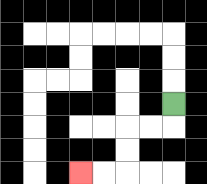{'start': '[7, 4]', 'end': '[3, 7]', 'path_directions': 'D,L,L,D,D,L,L', 'path_coordinates': '[[7, 4], [7, 5], [6, 5], [5, 5], [5, 6], [5, 7], [4, 7], [3, 7]]'}